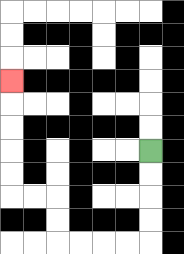{'start': '[6, 6]', 'end': '[0, 3]', 'path_directions': 'D,D,D,D,L,L,L,L,U,U,L,L,U,U,U,U,U', 'path_coordinates': '[[6, 6], [6, 7], [6, 8], [6, 9], [6, 10], [5, 10], [4, 10], [3, 10], [2, 10], [2, 9], [2, 8], [1, 8], [0, 8], [0, 7], [0, 6], [0, 5], [0, 4], [0, 3]]'}